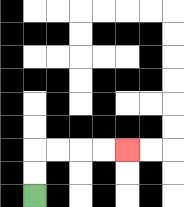{'start': '[1, 8]', 'end': '[5, 6]', 'path_directions': 'U,U,R,R,R,R', 'path_coordinates': '[[1, 8], [1, 7], [1, 6], [2, 6], [3, 6], [4, 6], [5, 6]]'}